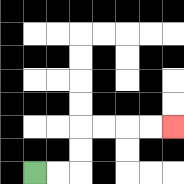{'start': '[1, 7]', 'end': '[7, 5]', 'path_directions': 'R,R,U,U,R,R,R,R', 'path_coordinates': '[[1, 7], [2, 7], [3, 7], [3, 6], [3, 5], [4, 5], [5, 5], [6, 5], [7, 5]]'}